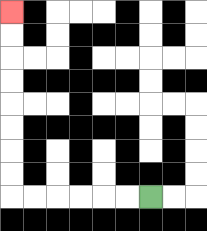{'start': '[6, 8]', 'end': '[0, 0]', 'path_directions': 'L,L,L,L,L,L,U,U,U,U,U,U,U,U', 'path_coordinates': '[[6, 8], [5, 8], [4, 8], [3, 8], [2, 8], [1, 8], [0, 8], [0, 7], [0, 6], [0, 5], [0, 4], [0, 3], [0, 2], [0, 1], [0, 0]]'}